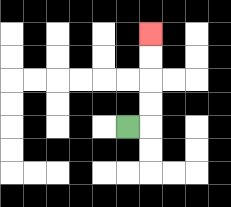{'start': '[5, 5]', 'end': '[6, 1]', 'path_directions': 'R,U,U,U,U', 'path_coordinates': '[[5, 5], [6, 5], [6, 4], [6, 3], [6, 2], [6, 1]]'}